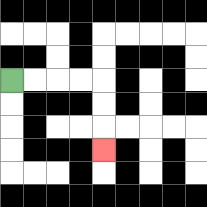{'start': '[0, 3]', 'end': '[4, 6]', 'path_directions': 'R,R,R,R,D,D,D', 'path_coordinates': '[[0, 3], [1, 3], [2, 3], [3, 3], [4, 3], [4, 4], [4, 5], [4, 6]]'}